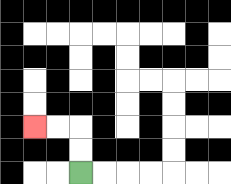{'start': '[3, 7]', 'end': '[1, 5]', 'path_directions': 'U,U,L,L', 'path_coordinates': '[[3, 7], [3, 6], [3, 5], [2, 5], [1, 5]]'}